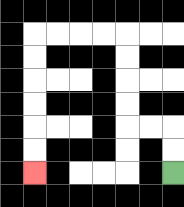{'start': '[7, 7]', 'end': '[1, 7]', 'path_directions': 'U,U,L,L,U,U,U,U,L,L,L,L,D,D,D,D,D,D', 'path_coordinates': '[[7, 7], [7, 6], [7, 5], [6, 5], [5, 5], [5, 4], [5, 3], [5, 2], [5, 1], [4, 1], [3, 1], [2, 1], [1, 1], [1, 2], [1, 3], [1, 4], [1, 5], [1, 6], [1, 7]]'}